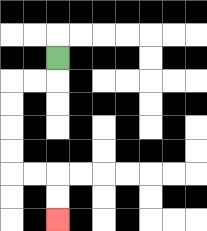{'start': '[2, 2]', 'end': '[2, 9]', 'path_directions': 'D,L,L,D,D,D,D,R,R,D,D', 'path_coordinates': '[[2, 2], [2, 3], [1, 3], [0, 3], [0, 4], [0, 5], [0, 6], [0, 7], [1, 7], [2, 7], [2, 8], [2, 9]]'}